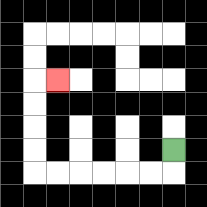{'start': '[7, 6]', 'end': '[2, 3]', 'path_directions': 'D,L,L,L,L,L,L,U,U,U,U,R', 'path_coordinates': '[[7, 6], [7, 7], [6, 7], [5, 7], [4, 7], [3, 7], [2, 7], [1, 7], [1, 6], [1, 5], [1, 4], [1, 3], [2, 3]]'}